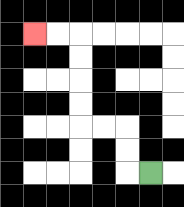{'start': '[6, 7]', 'end': '[1, 1]', 'path_directions': 'L,U,U,L,L,U,U,U,U,L,L', 'path_coordinates': '[[6, 7], [5, 7], [5, 6], [5, 5], [4, 5], [3, 5], [3, 4], [3, 3], [3, 2], [3, 1], [2, 1], [1, 1]]'}